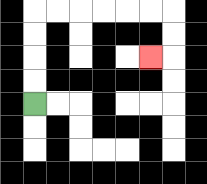{'start': '[1, 4]', 'end': '[6, 2]', 'path_directions': 'U,U,U,U,R,R,R,R,R,R,D,D,L', 'path_coordinates': '[[1, 4], [1, 3], [1, 2], [1, 1], [1, 0], [2, 0], [3, 0], [4, 0], [5, 0], [6, 0], [7, 0], [7, 1], [7, 2], [6, 2]]'}